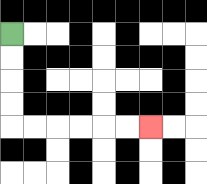{'start': '[0, 1]', 'end': '[6, 5]', 'path_directions': 'D,D,D,D,R,R,R,R,R,R', 'path_coordinates': '[[0, 1], [0, 2], [0, 3], [0, 4], [0, 5], [1, 5], [2, 5], [3, 5], [4, 5], [5, 5], [6, 5]]'}